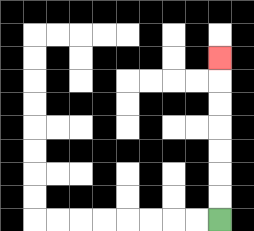{'start': '[9, 9]', 'end': '[9, 2]', 'path_directions': 'U,U,U,U,U,U,U', 'path_coordinates': '[[9, 9], [9, 8], [9, 7], [9, 6], [9, 5], [9, 4], [9, 3], [9, 2]]'}